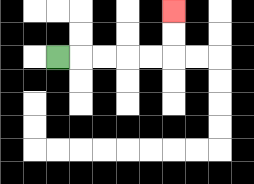{'start': '[2, 2]', 'end': '[7, 0]', 'path_directions': 'R,R,R,R,R,U,U', 'path_coordinates': '[[2, 2], [3, 2], [4, 2], [5, 2], [6, 2], [7, 2], [7, 1], [7, 0]]'}